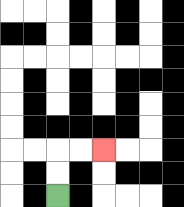{'start': '[2, 8]', 'end': '[4, 6]', 'path_directions': 'U,U,R,R', 'path_coordinates': '[[2, 8], [2, 7], [2, 6], [3, 6], [4, 6]]'}